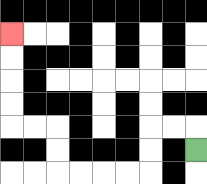{'start': '[8, 6]', 'end': '[0, 1]', 'path_directions': 'U,L,L,D,D,L,L,L,L,U,U,L,L,U,U,U,U', 'path_coordinates': '[[8, 6], [8, 5], [7, 5], [6, 5], [6, 6], [6, 7], [5, 7], [4, 7], [3, 7], [2, 7], [2, 6], [2, 5], [1, 5], [0, 5], [0, 4], [0, 3], [0, 2], [0, 1]]'}